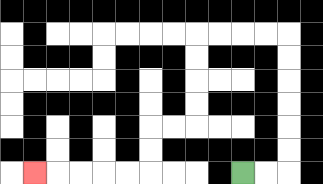{'start': '[10, 7]', 'end': '[1, 7]', 'path_directions': 'R,R,U,U,U,U,U,U,L,L,L,L,D,D,D,D,L,L,D,D,L,L,L,L,L', 'path_coordinates': '[[10, 7], [11, 7], [12, 7], [12, 6], [12, 5], [12, 4], [12, 3], [12, 2], [12, 1], [11, 1], [10, 1], [9, 1], [8, 1], [8, 2], [8, 3], [8, 4], [8, 5], [7, 5], [6, 5], [6, 6], [6, 7], [5, 7], [4, 7], [3, 7], [2, 7], [1, 7]]'}